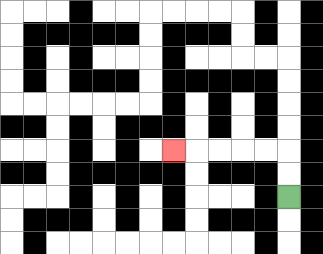{'start': '[12, 8]', 'end': '[7, 6]', 'path_directions': 'U,U,L,L,L,L,L', 'path_coordinates': '[[12, 8], [12, 7], [12, 6], [11, 6], [10, 6], [9, 6], [8, 6], [7, 6]]'}